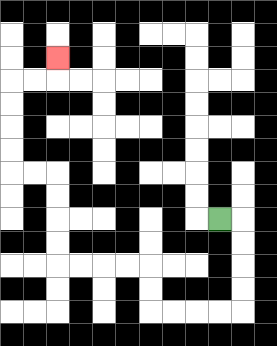{'start': '[9, 9]', 'end': '[2, 2]', 'path_directions': 'R,D,D,D,D,L,L,L,L,U,U,L,L,L,L,U,U,U,U,L,L,U,U,U,U,R,R,U', 'path_coordinates': '[[9, 9], [10, 9], [10, 10], [10, 11], [10, 12], [10, 13], [9, 13], [8, 13], [7, 13], [6, 13], [6, 12], [6, 11], [5, 11], [4, 11], [3, 11], [2, 11], [2, 10], [2, 9], [2, 8], [2, 7], [1, 7], [0, 7], [0, 6], [0, 5], [0, 4], [0, 3], [1, 3], [2, 3], [2, 2]]'}